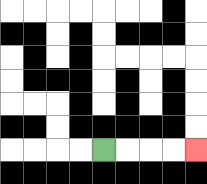{'start': '[4, 6]', 'end': '[8, 6]', 'path_directions': 'R,R,R,R', 'path_coordinates': '[[4, 6], [5, 6], [6, 6], [7, 6], [8, 6]]'}